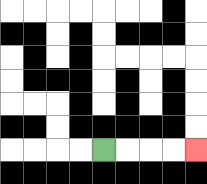{'start': '[4, 6]', 'end': '[8, 6]', 'path_directions': 'R,R,R,R', 'path_coordinates': '[[4, 6], [5, 6], [6, 6], [7, 6], [8, 6]]'}